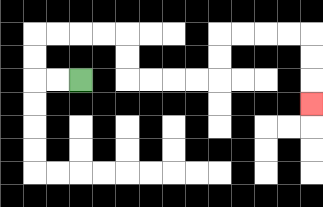{'start': '[3, 3]', 'end': '[13, 4]', 'path_directions': 'L,L,U,U,R,R,R,R,D,D,R,R,R,R,U,U,R,R,R,R,D,D,D', 'path_coordinates': '[[3, 3], [2, 3], [1, 3], [1, 2], [1, 1], [2, 1], [3, 1], [4, 1], [5, 1], [5, 2], [5, 3], [6, 3], [7, 3], [8, 3], [9, 3], [9, 2], [9, 1], [10, 1], [11, 1], [12, 1], [13, 1], [13, 2], [13, 3], [13, 4]]'}